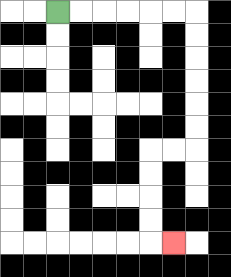{'start': '[2, 0]', 'end': '[7, 10]', 'path_directions': 'R,R,R,R,R,R,D,D,D,D,D,D,L,L,D,D,D,D,R', 'path_coordinates': '[[2, 0], [3, 0], [4, 0], [5, 0], [6, 0], [7, 0], [8, 0], [8, 1], [8, 2], [8, 3], [8, 4], [8, 5], [8, 6], [7, 6], [6, 6], [6, 7], [6, 8], [6, 9], [6, 10], [7, 10]]'}